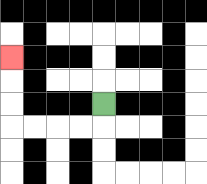{'start': '[4, 4]', 'end': '[0, 2]', 'path_directions': 'D,L,L,L,L,U,U,U', 'path_coordinates': '[[4, 4], [4, 5], [3, 5], [2, 5], [1, 5], [0, 5], [0, 4], [0, 3], [0, 2]]'}